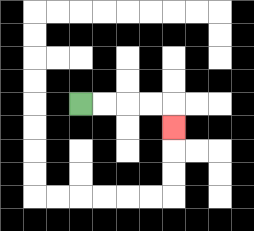{'start': '[3, 4]', 'end': '[7, 5]', 'path_directions': 'R,R,R,R,D', 'path_coordinates': '[[3, 4], [4, 4], [5, 4], [6, 4], [7, 4], [7, 5]]'}